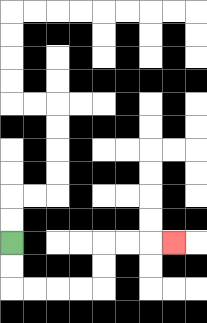{'start': '[0, 10]', 'end': '[7, 10]', 'path_directions': 'D,D,R,R,R,R,U,U,R,R,R', 'path_coordinates': '[[0, 10], [0, 11], [0, 12], [1, 12], [2, 12], [3, 12], [4, 12], [4, 11], [4, 10], [5, 10], [6, 10], [7, 10]]'}